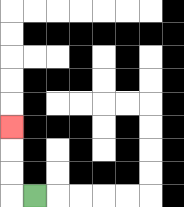{'start': '[1, 8]', 'end': '[0, 5]', 'path_directions': 'L,U,U,U', 'path_coordinates': '[[1, 8], [0, 8], [0, 7], [0, 6], [0, 5]]'}